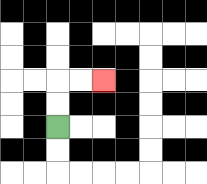{'start': '[2, 5]', 'end': '[4, 3]', 'path_directions': 'U,U,R,R', 'path_coordinates': '[[2, 5], [2, 4], [2, 3], [3, 3], [4, 3]]'}